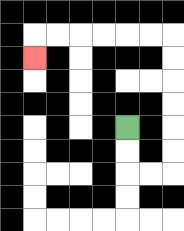{'start': '[5, 5]', 'end': '[1, 2]', 'path_directions': 'D,D,R,R,U,U,U,U,U,U,L,L,L,L,L,L,D', 'path_coordinates': '[[5, 5], [5, 6], [5, 7], [6, 7], [7, 7], [7, 6], [7, 5], [7, 4], [7, 3], [7, 2], [7, 1], [6, 1], [5, 1], [4, 1], [3, 1], [2, 1], [1, 1], [1, 2]]'}